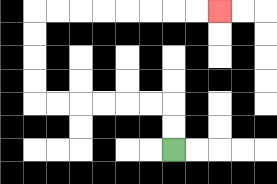{'start': '[7, 6]', 'end': '[9, 0]', 'path_directions': 'U,U,L,L,L,L,L,L,U,U,U,U,R,R,R,R,R,R,R,R', 'path_coordinates': '[[7, 6], [7, 5], [7, 4], [6, 4], [5, 4], [4, 4], [3, 4], [2, 4], [1, 4], [1, 3], [1, 2], [1, 1], [1, 0], [2, 0], [3, 0], [4, 0], [5, 0], [6, 0], [7, 0], [8, 0], [9, 0]]'}